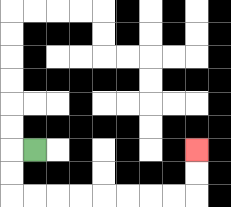{'start': '[1, 6]', 'end': '[8, 6]', 'path_directions': 'L,D,D,R,R,R,R,R,R,R,R,U,U', 'path_coordinates': '[[1, 6], [0, 6], [0, 7], [0, 8], [1, 8], [2, 8], [3, 8], [4, 8], [5, 8], [6, 8], [7, 8], [8, 8], [8, 7], [8, 6]]'}